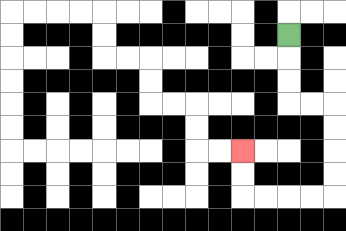{'start': '[12, 1]', 'end': '[10, 6]', 'path_directions': 'D,D,D,R,R,D,D,D,D,L,L,L,L,U,U', 'path_coordinates': '[[12, 1], [12, 2], [12, 3], [12, 4], [13, 4], [14, 4], [14, 5], [14, 6], [14, 7], [14, 8], [13, 8], [12, 8], [11, 8], [10, 8], [10, 7], [10, 6]]'}